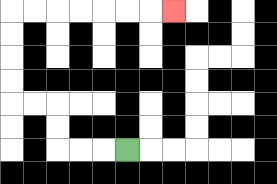{'start': '[5, 6]', 'end': '[7, 0]', 'path_directions': 'L,L,L,U,U,L,L,U,U,U,U,R,R,R,R,R,R,R', 'path_coordinates': '[[5, 6], [4, 6], [3, 6], [2, 6], [2, 5], [2, 4], [1, 4], [0, 4], [0, 3], [0, 2], [0, 1], [0, 0], [1, 0], [2, 0], [3, 0], [4, 0], [5, 0], [6, 0], [7, 0]]'}